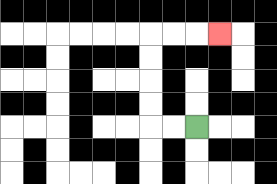{'start': '[8, 5]', 'end': '[9, 1]', 'path_directions': 'L,L,U,U,U,U,R,R,R', 'path_coordinates': '[[8, 5], [7, 5], [6, 5], [6, 4], [6, 3], [6, 2], [6, 1], [7, 1], [8, 1], [9, 1]]'}